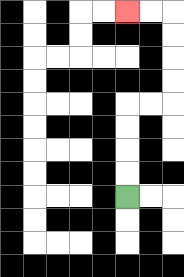{'start': '[5, 8]', 'end': '[5, 0]', 'path_directions': 'U,U,U,U,R,R,U,U,U,U,L,L', 'path_coordinates': '[[5, 8], [5, 7], [5, 6], [5, 5], [5, 4], [6, 4], [7, 4], [7, 3], [7, 2], [7, 1], [7, 0], [6, 0], [5, 0]]'}